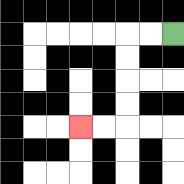{'start': '[7, 1]', 'end': '[3, 5]', 'path_directions': 'L,L,D,D,D,D,L,L', 'path_coordinates': '[[7, 1], [6, 1], [5, 1], [5, 2], [5, 3], [5, 4], [5, 5], [4, 5], [3, 5]]'}